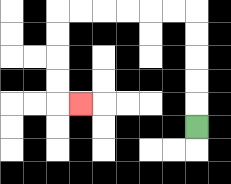{'start': '[8, 5]', 'end': '[3, 4]', 'path_directions': 'U,U,U,U,U,L,L,L,L,L,L,D,D,D,D,R', 'path_coordinates': '[[8, 5], [8, 4], [8, 3], [8, 2], [8, 1], [8, 0], [7, 0], [6, 0], [5, 0], [4, 0], [3, 0], [2, 0], [2, 1], [2, 2], [2, 3], [2, 4], [3, 4]]'}